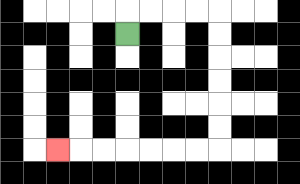{'start': '[5, 1]', 'end': '[2, 6]', 'path_directions': 'U,R,R,R,R,D,D,D,D,D,D,L,L,L,L,L,L,L', 'path_coordinates': '[[5, 1], [5, 0], [6, 0], [7, 0], [8, 0], [9, 0], [9, 1], [9, 2], [9, 3], [9, 4], [9, 5], [9, 6], [8, 6], [7, 6], [6, 6], [5, 6], [4, 6], [3, 6], [2, 6]]'}